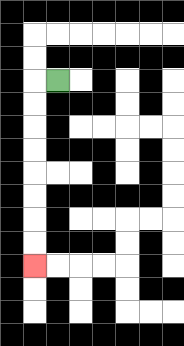{'start': '[2, 3]', 'end': '[1, 11]', 'path_directions': 'L,D,D,D,D,D,D,D,D', 'path_coordinates': '[[2, 3], [1, 3], [1, 4], [1, 5], [1, 6], [1, 7], [1, 8], [1, 9], [1, 10], [1, 11]]'}